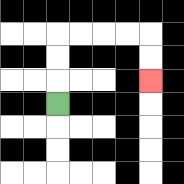{'start': '[2, 4]', 'end': '[6, 3]', 'path_directions': 'U,U,U,R,R,R,R,D,D', 'path_coordinates': '[[2, 4], [2, 3], [2, 2], [2, 1], [3, 1], [4, 1], [5, 1], [6, 1], [6, 2], [6, 3]]'}